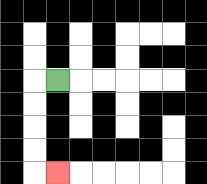{'start': '[2, 3]', 'end': '[2, 7]', 'path_directions': 'L,D,D,D,D,R', 'path_coordinates': '[[2, 3], [1, 3], [1, 4], [1, 5], [1, 6], [1, 7], [2, 7]]'}